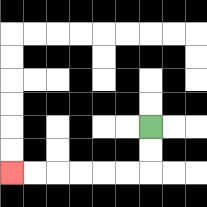{'start': '[6, 5]', 'end': '[0, 7]', 'path_directions': 'D,D,L,L,L,L,L,L', 'path_coordinates': '[[6, 5], [6, 6], [6, 7], [5, 7], [4, 7], [3, 7], [2, 7], [1, 7], [0, 7]]'}